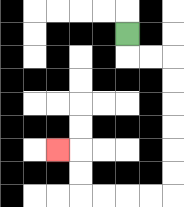{'start': '[5, 1]', 'end': '[2, 6]', 'path_directions': 'D,R,R,D,D,D,D,D,D,L,L,L,L,U,U,L', 'path_coordinates': '[[5, 1], [5, 2], [6, 2], [7, 2], [7, 3], [7, 4], [7, 5], [7, 6], [7, 7], [7, 8], [6, 8], [5, 8], [4, 8], [3, 8], [3, 7], [3, 6], [2, 6]]'}